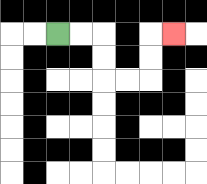{'start': '[2, 1]', 'end': '[7, 1]', 'path_directions': 'R,R,D,D,R,R,U,U,R', 'path_coordinates': '[[2, 1], [3, 1], [4, 1], [4, 2], [4, 3], [5, 3], [6, 3], [6, 2], [6, 1], [7, 1]]'}